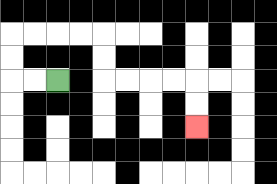{'start': '[2, 3]', 'end': '[8, 5]', 'path_directions': 'L,L,U,U,R,R,R,R,D,D,R,R,R,R,D,D', 'path_coordinates': '[[2, 3], [1, 3], [0, 3], [0, 2], [0, 1], [1, 1], [2, 1], [3, 1], [4, 1], [4, 2], [4, 3], [5, 3], [6, 3], [7, 3], [8, 3], [8, 4], [8, 5]]'}